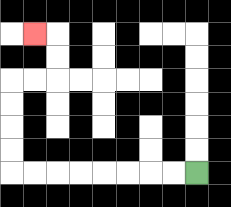{'start': '[8, 7]', 'end': '[1, 1]', 'path_directions': 'L,L,L,L,L,L,L,L,U,U,U,U,R,R,U,U,L', 'path_coordinates': '[[8, 7], [7, 7], [6, 7], [5, 7], [4, 7], [3, 7], [2, 7], [1, 7], [0, 7], [0, 6], [0, 5], [0, 4], [0, 3], [1, 3], [2, 3], [2, 2], [2, 1], [1, 1]]'}